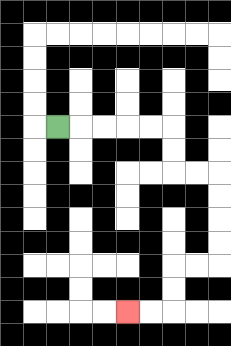{'start': '[2, 5]', 'end': '[5, 13]', 'path_directions': 'R,R,R,R,R,D,D,R,R,D,D,D,D,L,L,D,D,L,L', 'path_coordinates': '[[2, 5], [3, 5], [4, 5], [5, 5], [6, 5], [7, 5], [7, 6], [7, 7], [8, 7], [9, 7], [9, 8], [9, 9], [9, 10], [9, 11], [8, 11], [7, 11], [7, 12], [7, 13], [6, 13], [5, 13]]'}